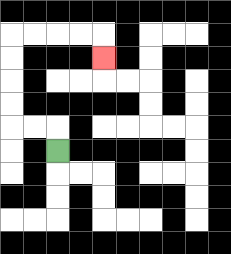{'start': '[2, 6]', 'end': '[4, 2]', 'path_directions': 'U,L,L,U,U,U,U,R,R,R,R,D', 'path_coordinates': '[[2, 6], [2, 5], [1, 5], [0, 5], [0, 4], [0, 3], [0, 2], [0, 1], [1, 1], [2, 1], [3, 1], [4, 1], [4, 2]]'}